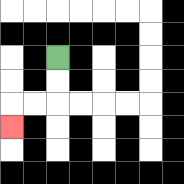{'start': '[2, 2]', 'end': '[0, 5]', 'path_directions': 'D,D,L,L,D', 'path_coordinates': '[[2, 2], [2, 3], [2, 4], [1, 4], [0, 4], [0, 5]]'}